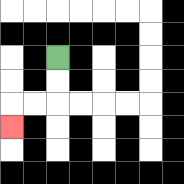{'start': '[2, 2]', 'end': '[0, 5]', 'path_directions': 'D,D,L,L,D', 'path_coordinates': '[[2, 2], [2, 3], [2, 4], [1, 4], [0, 4], [0, 5]]'}